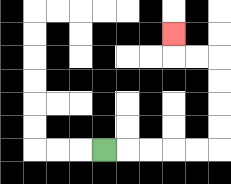{'start': '[4, 6]', 'end': '[7, 1]', 'path_directions': 'R,R,R,R,R,U,U,U,U,L,L,U', 'path_coordinates': '[[4, 6], [5, 6], [6, 6], [7, 6], [8, 6], [9, 6], [9, 5], [9, 4], [9, 3], [9, 2], [8, 2], [7, 2], [7, 1]]'}